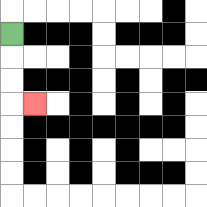{'start': '[0, 1]', 'end': '[1, 4]', 'path_directions': 'D,D,D,R', 'path_coordinates': '[[0, 1], [0, 2], [0, 3], [0, 4], [1, 4]]'}